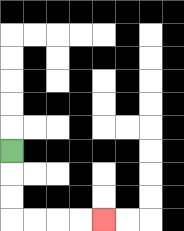{'start': '[0, 6]', 'end': '[4, 9]', 'path_directions': 'D,D,D,R,R,R,R', 'path_coordinates': '[[0, 6], [0, 7], [0, 8], [0, 9], [1, 9], [2, 9], [3, 9], [4, 9]]'}